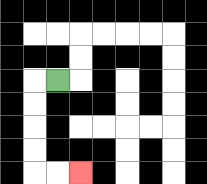{'start': '[2, 3]', 'end': '[3, 7]', 'path_directions': 'L,D,D,D,D,R,R', 'path_coordinates': '[[2, 3], [1, 3], [1, 4], [1, 5], [1, 6], [1, 7], [2, 7], [3, 7]]'}